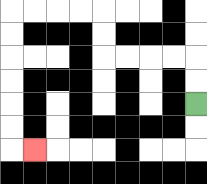{'start': '[8, 4]', 'end': '[1, 6]', 'path_directions': 'U,U,L,L,L,L,U,U,L,L,L,L,D,D,D,D,D,D,R', 'path_coordinates': '[[8, 4], [8, 3], [8, 2], [7, 2], [6, 2], [5, 2], [4, 2], [4, 1], [4, 0], [3, 0], [2, 0], [1, 0], [0, 0], [0, 1], [0, 2], [0, 3], [0, 4], [0, 5], [0, 6], [1, 6]]'}